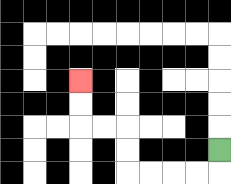{'start': '[9, 6]', 'end': '[3, 3]', 'path_directions': 'D,L,L,L,L,U,U,L,L,U,U', 'path_coordinates': '[[9, 6], [9, 7], [8, 7], [7, 7], [6, 7], [5, 7], [5, 6], [5, 5], [4, 5], [3, 5], [3, 4], [3, 3]]'}